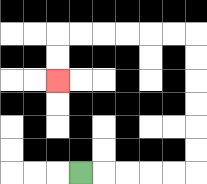{'start': '[3, 7]', 'end': '[2, 3]', 'path_directions': 'R,R,R,R,R,U,U,U,U,U,U,L,L,L,L,L,L,D,D', 'path_coordinates': '[[3, 7], [4, 7], [5, 7], [6, 7], [7, 7], [8, 7], [8, 6], [8, 5], [8, 4], [8, 3], [8, 2], [8, 1], [7, 1], [6, 1], [5, 1], [4, 1], [3, 1], [2, 1], [2, 2], [2, 3]]'}